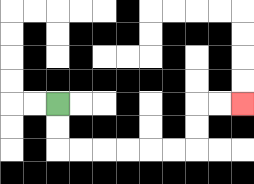{'start': '[2, 4]', 'end': '[10, 4]', 'path_directions': 'D,D,R,R,R,R,R,R,U,U,R,R', 'path_coordinates': '[[2, 4], [2, 5], [2, 6], [3, 6], [4, 6], [5, 6], [6, 6], [7, 6], [8, 6], [8, 5], [8, 4], [9, 4], [10, 4]]'}